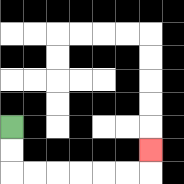{'start': '[0, 5]', 'end': '[6, 6]', 'path_directions': 'D,D,R,R,R,R,R,R,U', 'path_coordinates': '[[0, 5], [0, 6], [0, 7], [1, 7], [2, 7], [3, 7], [4, 7], [5, 7], [6, 7], [6, 6]]'}